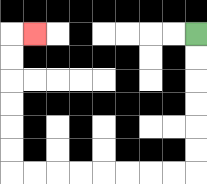{'start': '[8, 1]', 'end': '[1, 1]', 'path_directions': 'D,D,D,D,D,D,L,L,L,L,L,L,L,L,U,U,U,U,U,U,R', 'path_coordinates': '[[8, 1], [8, 2], [8, 3], [8, 4], [8, 5], [8, 6], [8, 7], [7, 7], [6, 7], [5, 7], [4, 7], [3, 7], [2, 7], [1, 7], [0, 7], [0, 6], [0, 5], [0, 4], [0, 3], [0, 2], [0, 1], [1, 1]]'}